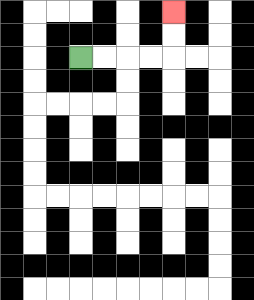{'start': '[3, 2]', 'end': '[7, 0]', 'path_directions': 'R,R,R,R,U,U', 'path_coordinates': '[[3, 2], [4, 2], [5, 2], [6, 2], [7, 2], [7, 1], [7, 0]]'}